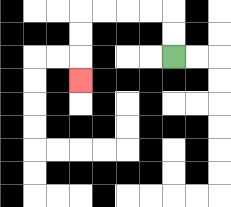{'start': '[7, 2]', 'end': '[3, 3]', 'path_directions': 'U,U,L,L,L,L,D,D,D', 'path_coordinates': '[[7, 2], [7, 1], [7, 0], [6, 0], [5, 0], [4, 0], [3, 0], [3, 1], [3, 2], [3, 3]]'}